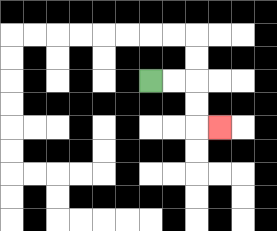{'start': '[6, 3]', 'end': '[9, 5]', 'path_directions': 'R,R,D,D,R', 'path_coordinates': '[[6, 3], [7, 3], [8, 3], [8, 4], [8, 5], [9, 5]]'}